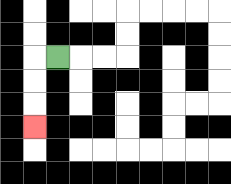{'start': '[2, 2]', 'end': '[1, 5]', 'path_directions': 'L,D,D,D', 'path_coordinates': '[[2, 2], [1, 2], [1, 3], [1, 4], [1, 5]]'}